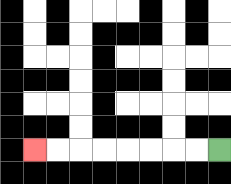{'start': '[9, 6]', 'end': '[1, 6]', 'path_directions': 'L,L,L,L,L,L,L,L', 'path_coordinates': '[[9, 6], [8, 6], [7, 6], [6, 6], [5, 6], [4, 6], [3, 6], [2, 6], [1, 6]]'}